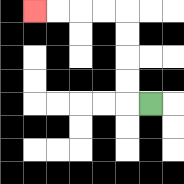{'start': '[6, 4]', 'end': '[1, 0]', 'path_directions': 'L,U,U,U,U,L,L,L,L', 'path_coordinates': '[[6, 4], [5, 4], [5, 3], [5, 2], [5, 1], [5, 0], [4, 0], [3, 0], [2, 0], [1, 0]]'}